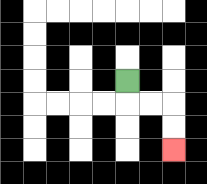{'start': '[5, 3]', 'end': '[7, 6]', 'path_directions': 'D,R,R,D,D', 'path_coordinates': '[[5, 3], [5, 4], [6, 4], [7, 4], [7, 5], [7, 6]]'}